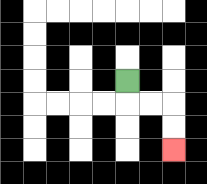{'start': '[5, 3]', 'end': '[7, 6]', 'path_directions': 'D,R,R,D,D', 'path_coordinates': '[[5, 3], [5, 4], [6, 4], [7, 4], [7, 5], [7, 6]]'}